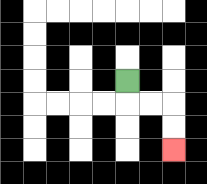{'start': '[5, 3]', 'end': '[7, 6]', 'path_directions': 'D,R,R,D,D', 'path_coordinates': '[[5, 3], [5, 4], [6, 4], [7, 4], [7, 5], [7, 6]]'}